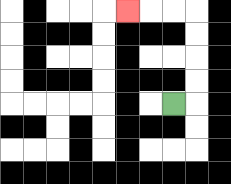{'start': '[7, 4]', 'end': '[5, 0]', 'path_directions': 'R,U,U,U,U,L,L,L', 'path_coordinates': '[[7, 4], [8, 4], [8, 3], [8, 2], [8, 1], [8, 0], [7, 0], [6, 0], [5, 0]]'}